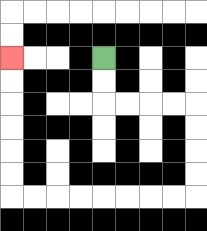{'start': '[4, 2]', 'end': '[0, 2]', 'path_directions': 'D,D,R,R,R,R,D,D,D,D,L,L,L,L,L,L,L,L,U,U,U,U,U,U', 'path_coordinates': '[[4, 2], [4, 3], [4, 4], [5, 4], [6, 4], [7, 4], [8, 4], [8, 5], [8, 6], [8, 7], [8, 8], [7, 8], [6, 8], [5, 8], [4, 8], [3, 8], [2, 8], [1, 8], [0, 8], [0, 7], [0, 6], [0, 5], [0, 4], [0, 3], [0, 2]]'}